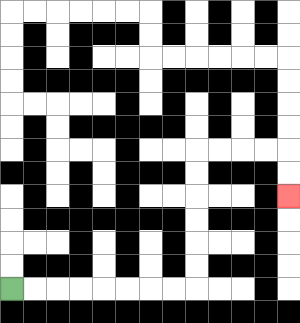{'start': '[0, 12]', 'end': '[12, 8]', 'path_directions': 'R,R,R,R,R,R,R,R,U,U,U,U,U,U,R,R,R,R,D,D', 'path_coordinates': '[[0, 12], [1, 12], [2, 12], [3, 12], [4, 12], [5, 12], [6, 12], [7, 12], [8, 12], [8, 11], [8, 10], [8, 9], [8, 8], [8, 7], [8, 6], [9, 6], [10, 6], [11, 6], [12, 6], [12, 7], [12, 8]]'}